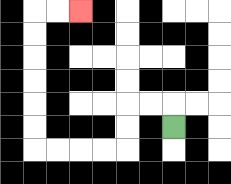{'start': '[7, 5]', 'end': '[3, 0]', 'path_directions': 'U,L,L,D,D,L,L,L,L,U,U,U,U,U,U,R,R', 'path_coordinates': '[[7, 5], [7, 4], [6, 4], [5, 4], [5, 5], [5, 6], [4, 6], [3, 6], [2, 6], [1, 6], [1, 5], [1, 4], [1, 3], [1, 2], [1, 1], [1, 0], [2, 0], [3, 0]]'}